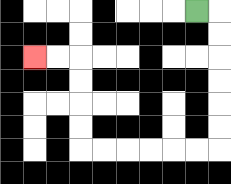{'start': '[8, 0]', 'end': '[1, 2]', 'path_directions': 'R,D,D,D,D,D,D,L,L,L,L,L,L,U,U,U,U,L,L', 'path_coordinates': '[[8, 0], [9, 0], [9, 1], [9, 2], [9, 3], [9, 4], [9, 5], [9, 6], [8, 6], [7, 6], [6, 6], [5, 6], [4, 6], [3, 6], [3, 5], [3, 4], [3, 3], [3, 2], [2, 2], [1, 2]]'}